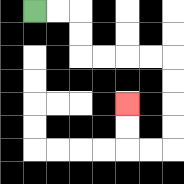{'start': '[1, 0]', 'end': '[5, 4]', 'path_directions': 'R,R,D,D,R,R,R,R,D,D,D,D,L,L,U,U', 'path_coordinates': '[[1, 0], [2, 0], [3, 0], [3, 1], [3, 2], [4, 2], [5, 2], [6, 2], [7, 2], [7, 3], [7, 4], [7, 5], [7, 6], [6, 6], [5, 6], [5, 5], [5, 4]]'}